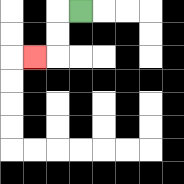{'start': '[3, 0]', 'end': '[1, 2]', 'path_directions': 'L,D,D,L', 'path_coordinates': '[[3, 0], [2, 0], [2, 1], [2, 2], [1, 2]]'}